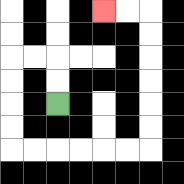{'start': '[2, 4]', 'end': '[4, 0]', 'path_directions': 'U,U,L,L,D,D,D,D,R,R,R,R,R,R,U,U,U,U,U,U,L,L', 'path_coordinates': '[[2, 4], [2, 3], [2, 2], [1, 2], [0, 2], [0, 3], [0, 4], [0, 5], [0, 6], [1, 6], [2, 6], [3, 6], [4, 6], [5, 6], [6, 6], [6, 5], [6, 4], [6, 3], [6, 2], [6, 1], [6, 0], [5, 0], [4, 0]]'}